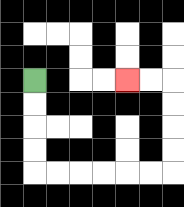{'start': '[1, 3]', 'end': '[5, 3]', 'path_directions': 'D,D,D,D,R,R,R,R,R,R,U,U,U,U,L,L', 'path_coordinates': '[[1, 3], [1, 4], [1, 5], [1, 6], [1, 7], [2, 7], [3, 7], [4, 7], [5, 7], [6, 7], [7, 7], [7, 6], [7, 5], [7, 4], [7, 3], [6, 3], [5, 3]]'}